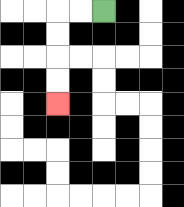{'start': '[4, 0]', 'end': '[2, 4]', 'path_directions': 'L,L,D,D,D,D', 'path_coordinates': '[[4, 0], [3, 0], [2, 0], [2, 1], [2, 2], [2, 3], [2, 4]]'}